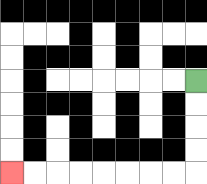{'start': '[8, 3]', 'end': '[0, 7]', 'path_directions': 'D,D,D,D,L,L,L,L,L,L,L,L', 'path_coordinates': '[[8, 3], [8, 4], [8, 5], [8, 6], [8, 7], [7, 7], [6, 7], [5, 7], [4, 7], [3, 7], [2, 7], [1, 7], [0, 7]]'}